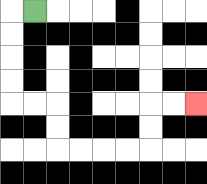{'start': '[1, 0]', 'end': '[8, 4]', 'path_directions': 'L,D,D,D,D,R,R,D,D,R,R,R,R,U,U,R,R', 'path_coordinates': '[[1, 0], [0, 0], [0, 1], [0, 2], [0, 3], [0, 4], [1, 4], [2, 4], [2, 5], [2, 6], [3, 6], [4, 6], [5, 6], [6, 6], [6, 5], [6, 4], [7, 4], [8, 4]]'}